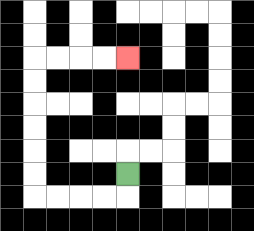{'start': '[5, 7]', 'end': '[5, 2]', 'path_directions': 'D,L,L,L,L,U,U,U,U,U,U,R,R,R,R', 'path_coordinates': '[[5, 7], [5, 8], [4, 8], [3, 8], [2, 8], [1, 8], [1, 7], [1, 6], [1, 5], [1, 4], [1, 3], [1, 2], [2, 2], [3, 2], [4, 2], [5, 2]]'}